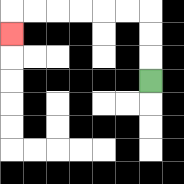{'start': '[6, 3]', 'end': '[0, 1]', 'path_directions': 'U,U,U,L,L,L,L,L,L,D', 'path_coordinates': '[[6, 3], [6, 2], [6, 1], [6, 0], [5, 0], [4, 0], [3, 0], [2, 0], [1, 0], [0, 0], [0, 1]]'}